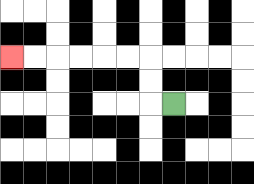{'start': '[7, 4]', 'end': '[0, 2]', 'path_directions': 'L,U,U,L,L,L,L,L,L', 'path_coordinates': '[[7, 4], [6, 4], [6, 3], [6, 2], [5, 2], [4, 2], [3, 2], [2, 2], [1, 2], [0, 2]]'}